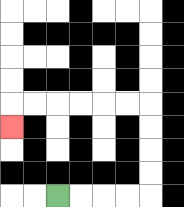{'start': '[2, 8]', 'end': '[0, 5]', 'path_directions': 'R,R,R,R,U,U,U,U,L,L,L,L,L,L,D', 'path_coordinates': '[[2, 8], [3, 8], [4, 8], [5, 8], [6, 8], [6, 7], [6, 6], [6, 5], [6, 4], [5, 4], [4, 4], [3, 4], [2, 4], [1, 4], [0, 4], [0, 5]]'}